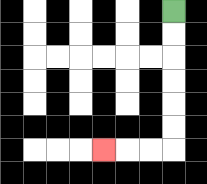{'start': '[7, 0]', 'end': '[4, 6]', 'path_directions': 'D,D,D,D,D,D,L,L,L', 'path_coordinates': '[[7, 0], [7, 1], [7, 2], [7, 3], [7, 4], [7, 5], [7, 6], [6, 6], [5, 6], [4, 6]]'}